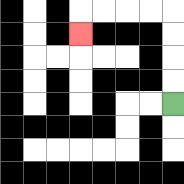{'start': '[7, 4]', 'end': '[3, 1]', 'path_directions': 'U,U,U,U,L,L,L,L,D', 'path_coordinates': '[[7, 4], [7, 3], [7, 2], [7, 1], [7, 0], [6, 0], [5, 0], [4, 0], [3, 0], [3, 1]]'}